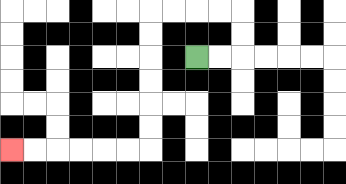{'start': '[8, 2]', 'end': '[0, 6]', 'path_directions': 'R,R,U,U,L,L,L,L,D,D,D,D,D,D,L,L,L,L,L,L', 'path_coordinates': '[[8, 2], [9, 2], [10, 2], [10, 1], [10, 0], [9, 0], [8, 0], [7, 0], [6, 0], [6, 1], [6, 2], [6, 3], [6, 4], [6, 5], [6, 6], [5, 6], [4, 6], [3, 6], [2, 6], [1, 6], [0, 6]]'}